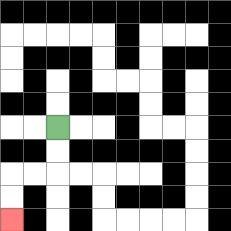{'start': '[2, 5]', 'end': '[0, 9]', 'path_directions': 'D,D,L,L,D,D', 'path_coordinates': '[[2, 5], [2, 6], [2, 7], [1, 7], [0, 7], [0, 8], [0, 9]]'}